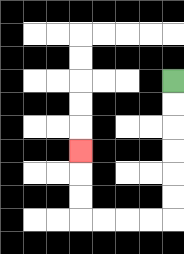{'start': '[7, 3]', 'end': '[3, 6]', 'path_directions': 'D,D,D,D,D,D,L,L,L,L,U,U,U', 'path_coordinates': '[[7, 3], [7, 4], [7, 5], [7, 6], [7, 7], [7, 8], [7, 9], [6, 9], [5, 9], [4, 9], [3, 9], [3, 8], [3, 7], [3, 6]]'}